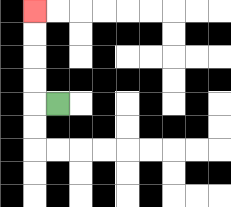{'start': '[2, 4]', 'end': '[1, 0]', 'path_directions': 'L,U,U,U,U', 'path_coordinates': '[[2, 4], [1, 4], [1, 3], [1, 2], [1, 1], [1, 0]]'}